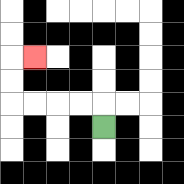{'start': '[4, 5]', 'end': '[1, 2]', 'path_directions': 'U,L,L,L,L,U,U,R', 'path_coordinates': '[[4, 5], [4, 4], [3, 4], [2, 4], [1, 4], [0, 4], [0, 3], [0, 2], [1, 2]]'}